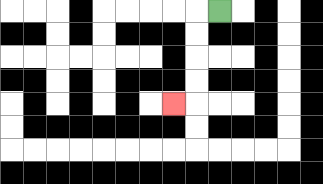{'start': '[9, 0]', 'end': '[7, 4]', 'path_directions': 'L,D,D,D,D,L', 'path_coordinates': '[[9, 0], [8, 0], [8, 1], [8, 2], [8, 3], [8, 4], [7, 4]]'}